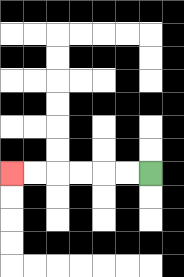{'start': '[6, 7]', 'end': '[0, 7]', 'path_directions': 'L,L,L,L,L,L', 'path_coordinates': '[[6, 7], [5, 7], [4, 7], [3, 7], [2, 7], [1, 7], [0, 7]]'}